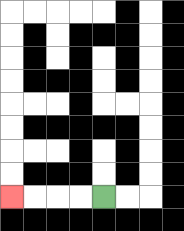{'start': '[4, 8]', 'end': '[0, 8]', 'path_directions': 'L,L,L,L', 'path_coordinates': '[[4, 8], [3, 8], [2, 8], [1, 8], [0, 8]]'}